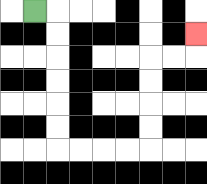{'start': '[1, 0]', 'end': '[8, 1]', 'path_directions': 'R,D,D,D,D,D,D,R,R,R,R,U,U,U,U,R,R,U', 'path_coordinates': '[[1, 0], [2, 0], [2, 1], [2, 2], [2, 3], [2, 4], [2, 5], [2, 6], [3, 6], [4, 6], [5, 6], [6, 6], [6, 5], [6, 4], [6, 3], [6, 2], [7, 2], [8, 2], [8, 1]]'}